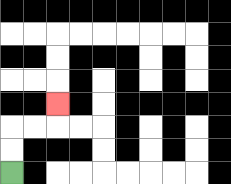{'start': '[0, 7]', 'end': '[2, 4]', 'path_directions': 'U,U,R,R,U', 'path_coordinates': '[[0, 7], [0, 6], [0, 5], [1, 5], [2, 5], [2, 4]]'}